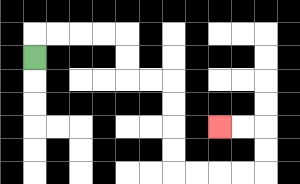{'start': '[1, 2]', 'end': '[9, 5]', 'path_directions': 'U,R,R,R,R,D,D,R,R,D,D,D,D,R,R,R,R,U,U,L,L', 'path_coordinates': '[[1, 2], [1, 1], [2, 1], [3, 1], [4, 1], [5, 1], [5, 2], [5, 3], [6, 3], [7, 3], [7, 4], [7, 5], [7, 6], [7, 7], [8, 7], [9, 7], [10, 7], [11, 7], [11, 6], [11, 5], [10, 5], [9, 5]]'}